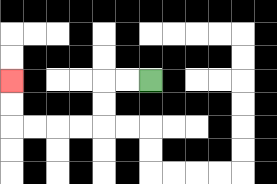{'start': '[6, 3]', 'end': '[0, 3]', 'path_directions': 'L,L,D,D,L,L,L,L,U,U', 'path_coordinates': '[[6, 3], [5, 3], [4, 3], [4, 4], [4, 5], [3, 5], [2, 5], [1, 5], [0, 5], [0, 4], [0, 3]]'}